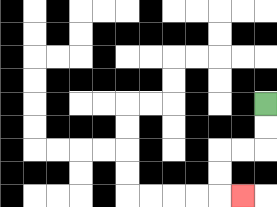{'start': '[11, 4]', 'end': '[10, 8]', 'path_directions': 'D,D,L,L,D,D,R', 'path_coordinates': '[[11, 4], [11, 5], [11, 6], [10, 6], [9, 6], [9, 7], [9, 8], [10, 8]]'}